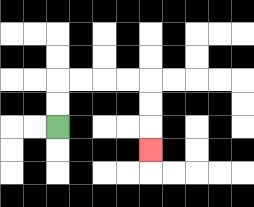{'start': '[2, 5]', 'end': '[6, 6]', 'path_directions': 'U,U,R,R,R,R,D,D,D', 'path_coordinates': '[[2, 5], [2, 4], [2, 3], [3, 3], [4, 3], [5, 3], [6, 3], [6, 4], [6, 5], [6, 6]]'}